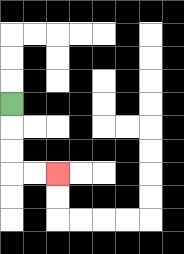{'start': '[0, 4]', 'end': '[2, 7]', 'path_directions': 'D,D,D,R,R', 'path_coordinates': '[[0, 4], [0, 5], [0, 6], [0, 7], [1, 7], [2, 7]]'}